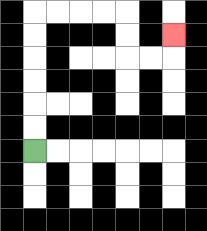{'start': '[1, 6]', 'end': '[7, 1]', 'path_directions': 'U,U,U,U,U,U,R,R,R,R,D,D,R,R,U', 'path_coordinates': '[[1, 6], [1, 5], [1, 4], [1, 3], [1, 2], [1, 1], [1, 0], [2, 0], [3, 0], [4, 0], [5, 0], [5, 1], [5, 2], [6, 2], [7, 2], [7, 1]]'}